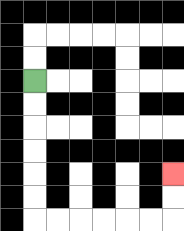{'start': '[1, 3]', 'end': '[7, 7]', 'path_directions': 'D,D,D,D,D,D,R,R,R,R,R,R,U,U', 'path_coordinates': '[[1, 3], [1, 4], [1, 5], [1, 6], [1, 7], [1, 8], [1, 9], [2, 9], [3, 9], [4, 9], [5, 9], [6, 9], [7, 9], [7, 8], [7, 7]]'}